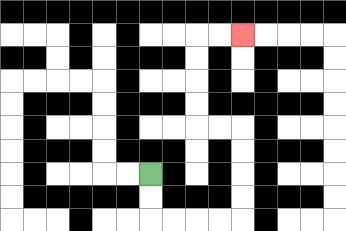{'start': '[6, 7]', 'end': '[10, 1]', 'path_directions': 'D,D,R,R,R,R,U,U,U,U,L,L,U,U,U,U,R,R', 'path_coordinates': '[[6, 7], [6, 8], [6, 9], [7, 9], [8, 9], [9, 9], [10, 9], [10, 8], [10, 7], [10, 6], [10, 5], [9, 5], [8, 5], [8, 4], [8, 3], [8, 2], [8, 1], [9, 1], [10, 1]]'}